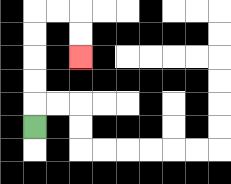{'start': '[1, 5]', 'end': '[3, 2]', 'path_directions': 'U,U,U,U,U,R,R,D,D', 'path_coordinates': '[[1, 5], [1, 4], [1, 3], [1, 2], [1, 1], [1, 0], [2, 0], [3, 0], [3, 1], [3, 2]]'}